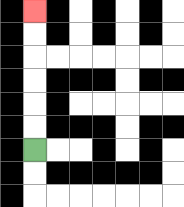{'start': '[1, 6]', 'end': '[1, 0]', 'path_directions': 'U,U,U,U,U,U', 'path_coordinates': '[[1, 6], [1, 5], [1, 4], [1, 3], [1, 2], [1, 1], [1, 0]]'}